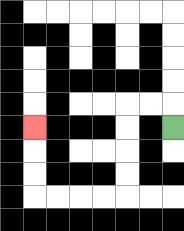{'start': '[7, 5]', 'end': '[1, 5]', 'path_directions': 'U,L,L,D,D,D,D,L,L,L,L,U,U,U', 'path_coordinates': '[[7, 5], [7, 4], [6, 4], [5, 4], [5, 5], [5, 6], [5, 7], [5, 8], [4, 8], [3, 8], [2, 8], [1, 8], [1, 7], [1, 6], [1, 5]]'}